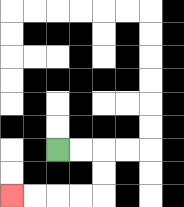{'start': '[2, 6]', 'end': '[0, 8]', 'path_directions': 'R,R,D,D,L,L,L,L', 'path_coordinates': '[[2, 6], [3, 6], [4, 6], [4, 7], [4, 8], [3, 8], [2, 8], [1, 8], [0, 8]]'}